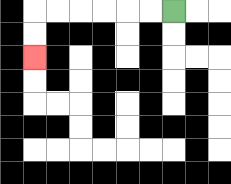{'start': '[7, 0]', 'end': '[1, 2]', 'path_directions': 'L,L,L,L,L,L,D,D', 'path_coordinates': '[[7, 0], [6, 0], [5, 0], [4, 0], [3, 0], [2, 0], [1, 0], [1, 1], [1, 2]]'}